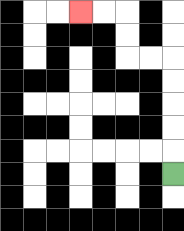{'start': '[7, 7]', 'end': '[3, 0]', 'path_directions': 'U,U,U,U,U,L,L,U,U,L,L', 'path_coordinates': '[[7, 7], [7, 6], [7, 5], [7, 4], [7, 3], [7, 2], [6, 2], [5, 2], [5, 1], [5, 0], [4, 0], [3, 0]]'}